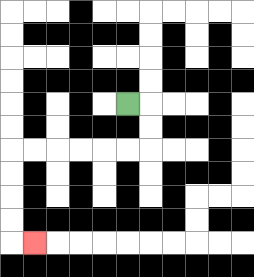{'start': '[5, 4]', 'end': '[1, 10]', 'path_directions': 'R,D,D,L,L,L,L,L,L,D,D,D,D,R', 'path_coordinates': '[[5, 4], [6, 4], [6, 5], [6, 6], [5, 6], [4, 6], [3, 6], [2, 6], [1, 6], [0, 6], [0, 7], [0, 8], [0, 9], [0, 10], [1, 10]]'}